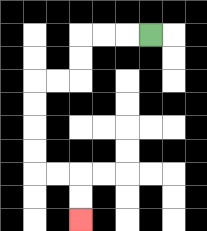{'start': '[6, 1]', 'end': '[3, 9]', 'path_directions': 'L,L,L,D,D,L,L,D,D,D,D,R,R,D,D', 'path_coordinates': '[[6, 1], [5, 1], [4, 1], [3, 1], [3, 2], [3, 3], [2, 3], [1, 3], [1, 4], [1, 5], [1, 6], [1, 7], [2, 7], [3, 7], [3, 8], [3, 9]]'}